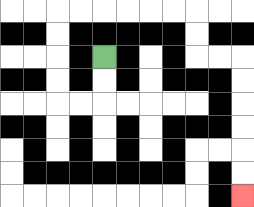{'start': '[4, 2]', 'end': '[10, 8]', 'path_directions': 'D,D,L,L,U,U,U,U,R,R,R,R,R,R,D,D,R,R,D,D,D,D,D,D', 'path_coordinates': '[[4, 2], [4, 3], [4, 4], [3, 4], [2, 4], [2, 3], [2, 2], [2, 1], [2, 0], [3, 0], [4, 0], [5, 0], [6, 0], [7, 0], [8, 0], [8, 1], [8, 2], [9, 2], [10, 2], [10, 3], [10, 4], [10, 5], [10, 6], [10, 7], [10, 8]]'}